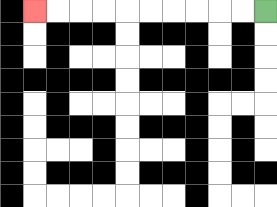{'start': '[11, 0]', 'end': '[1, 0]', 'path_directions': 'L,L,L,L,L,L,L,L,L,L', 'path_coordinates': '[[11, 0], [10, 0], [9, 0], [8, 0], [7, 0], [6, 0], [5, 0], [4, 0], [3, 0], [2, 0], [1, 0]]'}